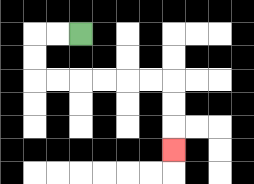{'start': '[3, 1]', 'end': '[7, 6]', 'path_directions': 'L,L,D,D,R,R,R,R,R,R,D,D,D', 'path_coordinates': '[[3, 1], [2, 1], [1, 1], [1, 2], [1, 3], [2, 3], [3, 3], [4, 3], [5, 3], [6, 3], [7, 3], [7, 4], [7, 5], [7, 6]]'}